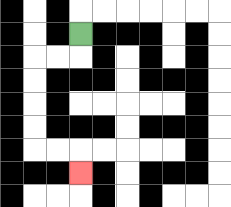{'start': '[3, 1]', 'end': '[3, 7]', 'path_directions': 'D,L,L,D,D,D,D,R,R,D', 'path_coordinates': '[[3, 1], [3, 2], [2, 2], [1, 2], [1, 3], [1, 4], [1, 5], [1, 6], [2, 6], [3, 6], [3, 7]]'}